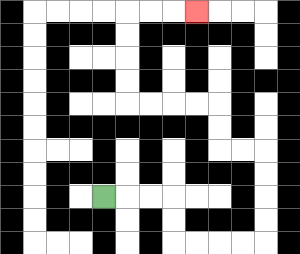{'start': '[4, 8]', 'end': '[8, 0]', 'path_directions': 'R,R,R,D,D,R,R,R,R,U,U,U,U,L,L,U,U,L,L,L,L,U,U,U,U,R,R,R', 'path_coordinates': '[[4, 8], [5, 8], [6, 8], [7, 8], [7, 9], [7, 10], [8, 10], [9, 10], [10, 10], [11, 10], [11, 9], [11, 8], [11, 7], [11, 6], [10, 6], [9, 6], [9, 5], [9, 4], [8, 4], [7, 4], [6, 4], [5, 4], [5, 3], [5, 2], [5, 1], [5, 0], [6, 0], [7, 0], [8, 0]]'}